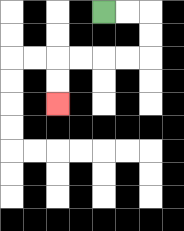{'start': '[4, 0]', 'end': '[2, 4]', 'path_directions': 'R,R,D,D,L,L,L,L,D,D', 'path_coordinates': '[[4, 0], [5, 0], [6, 0], [6, 1], [6, 2], [5, 2], [4, 2], [3, 2], [2, 2], [2, 3], [2, 4]]'}